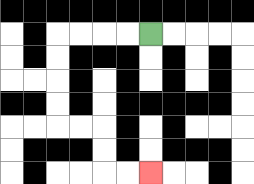{'start': '[6, 1]', 'end': '[6, 7]', 'path_directions': 'L,L,L,L,D,D,D,D,R,R,D,D,R,R', 'path_coordinates': '[[6, 1], [5, 1], [4, 1], [3, 1], [2, 1], [2, 2], [2, 3], [2, 4], [2, 5], [3, 5], [4, 5], [4, 6], [4, 7], [5, 7], [6, 7]]'}